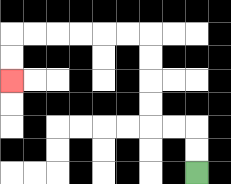{'start': '[8, 7]', 'end': '[0, 3]', 'path_directions': 'U,U,L,L,U,U,U,U,L,L,L,L,L,L,D,D', 'path_coordinates': '[[8, 7], [8, 6], [8, 5], [7, 5], [6, 5], [6, 4], [6, 3], [6, 2], [6, 1], [5, 1], [4, 1], [3, 1], [2, 1], [1, 1], [0, 1], [0, 2], [0, 3]]'}